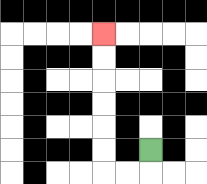{'start': '[6, 6]', 'end': '[4, 1]', 'path_directions': 'D,L,L,U,U,U,U,U,U', 'path_coordinates': '[[6, 6], [6, 7], [5, 7], [4, 7], [4, 6], [4, 5], [4, 4], [4, 3], [4, 2], [4, 1]]'}